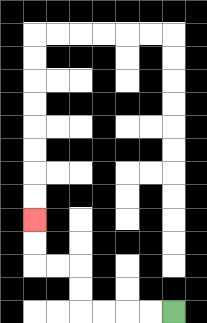{'start': '[7, 13]', 'end': '[1, 9]', 'path_directions': 'L,L,L,L,U,U,L,L,U,U', 'path_coordinates': '[[7, 13], [6, 13], [5, 13], [4, 13], [3, 13], [3, 12], [3, 11], [2, 11], [1, 11], [1, 10], [1, 9]]'}